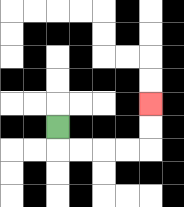{'start': '[2, 5]', 'end': '[6, 4]', 'path_directions': 'D,R,R,R,R,U,U', 'path_coordinates': '[[2, 5], [2, 6], [3, 6], [4, 6], [5, 6], [6, 6], [6, 5], [6, 4]]'}